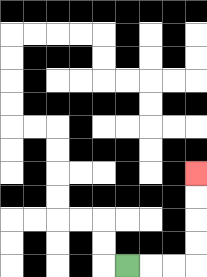{'start': '[5, 11]', 'end': '[8, 7]', 'path_directions': 'R,R,R,U,U,U,U', 'path_coordinates': '[[5, 11], [6, 11], [7, 11], [8, 11], [8, 10], [8, 9], [8, 8], [8, 7]]'}